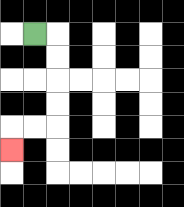{'start': '[1, 1]', 'end': '[0, 6]', 'path_directions': 'R,D,D,D,D,L,L,D', 'path_coordinates': '[[1, 1], [2, 1], [2, 2], [2, 3], [2, 4], [2, 5], [1, 5], [0, 5], [0, 6]]'}